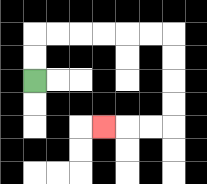{'start': '[1, 3]', 'end': '[4, 5]', 'path_directions': 'U,U,R,R,R,R,R,R,D,D,D,D,L,L,L', 'path_coordinates': '[[1, 3], [1, 2], [1, 1], [2, 1], [3, 1], [4, 1], [5, 1], [6, 1], [7, 1], [7, 2], [7, 3], [7, 4], [7, 5], [6, 5], [5, 5], [4, 5]]'}